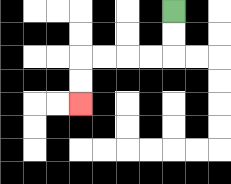{'start': '[7, 0]', 'end': '[3, 4]', 'path_directions': 'D,D,L,L,L,L,D,D', 'path_coordinates': '[[7, 0], [7, 1], [7, 2], [6, 2], [5, 2], [4, 2], [3, 2], [3, 3], [3, 4]]'}